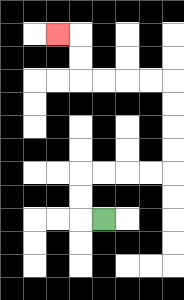{'start': '[4, 9]', 'end': '[2, 1]', 'path_directions': 'L,U,U,R,R,R,R,U,U,U,U,L,L,L,L,U,U,L', 'path_coordinates': '[[4, 9], [3, 9], [3, 8], [3, 7], [4, 7], [5, 7], [6, 7], [7, 7], [7, 6], [7, 5], [7, 4], [7, 3], [6, 3], [5, 3], [4, 3], [3, 3], [3, 2], [3, 1], [2, 1]]'}